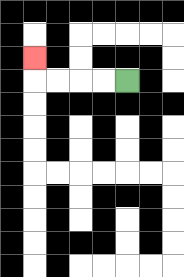{'start': '[5, 3]', 'end': '[1, 2]', 'path_directions': 'L,L,L,L,U', 'path_coordinates': '[[5, 3], [4, 3], [3, 3], [2, 3], [1, 3], [1, 2]]'}